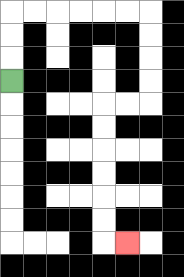{'start': '[0, 3]', 'end': '[5, 10]', 'path_directions': 'U,U,U,R,R,R,R,R,R,D,D,D,D,L,L,D,D,D,D,D,D,R', 'path_coordinates': '[[0, 3], [0, 2], [0, 1], [0, 0], [1, 0], [2, 0], [3, 0], [4, 0], [5, 0], [6, 0], [6, 1], [6, 2], [6, 3], [6, 4], [5, 4], [4, 4], [4, 5], [4, 6], [4, 7], [4, 8], [4, 9], [4, 10], [5, 10]]'}